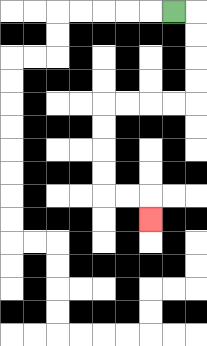{'start': '[7, 0]', 'end': '[6, 9]', 'path_directions': 'R,D,D,D,D,L,L,L,L,D,D,D,D,R,R,D', 'path_coordinates': '[[7, 0], [8, 0], [8, 1], [8, 2], [8, 3], [8, 4], [7, 4], [6, 4], [5, 4], [4, 4], [4, 5], [4, 6], [4, 7], [4, 8], [5, 8], [6, 8], [6, 9]]'}